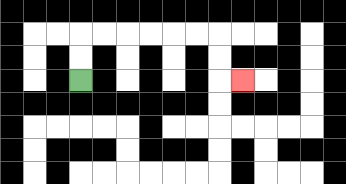{'start': '[3, 3]', 'end': '[10, 3]', 'path_directions': 'U,U,R,R,R,R,R,R,D,D,R', 'path_coordinates': '[[3, 3], [3, 2], [3, 1], [4, 1], [5, 1], [6, 1], [7, 1], [8, 1], [9, 1], [9, 2], [9, 3], [10, 3]]'}